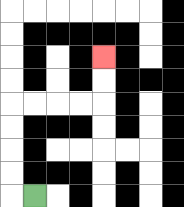{'start': '[1, 8]', 'end': '[4, 2]', 'path_directions': 'L,U,U,U,U,R,R,R,R,U,U', 'path_coordinates': '[[1, 8], [0, 8], [0, 7], [0, 6], [0, 5], [0, 4], [1, 4], [2, 4], [3, 4], [4, 4], [4, 3], [4, 2]]'}